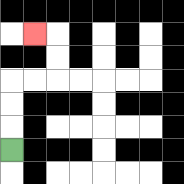{'start': '[0, 6]', 'end': '[1, 1]', 'path_directions': 'U,U,U,R,R,U,U,L', 'path_coordinates': '[[0, 6], [0, 5], [0, 4], [0, 3], [1, 3], [2, 3], [2, 2], [2, 1], [1, 1]]'}